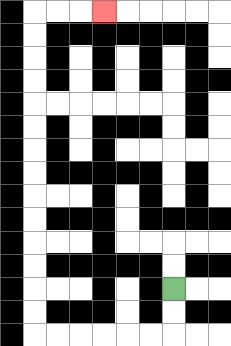{'start': '[7, 12]', 'end': '[4, 0]', 'path_directions': 'D,D,L,L,L,L,L,L,U,U,U,U,U,U,U,U,U,U,U,U,U,U,R,R,R', 'path_coordinates': '[[7, 12], [7, 13], [7, 14], [6, 14], [5, 14], [4, 14], [3, 14], [2, 14], [1, 14], [1, 13], [1, 12], [1, 11], [1, 10], [1, 9], [1, 8], [1, 7], [1, 6], [1, 5], [1, 4], [1, 3], [1, 2], [1, 1], [1, 0], [2, 0], [3, 0], [4, 0]]'}